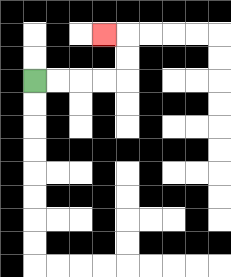{'start': '[1, 3]', 'end': '[4, 1]', 'path_directions': 'R,R,R,R,U,U,L', 'path_coordinates': '[[1, 3], [2, 3], [3, 3], [4, 3], [5, 3], [5, 2], [5, 1], [4, 1]]'}